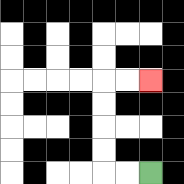{'start': '[6, 7]', 'end': '[6, 3]', 'path_directions': 'L,L,U,U,U,U,R,R', 'path_coordinates': '[[6, 7], [5, 7], [4, 7], [4, 6], [4, 5], [4, 4], [4, 3], [5, 3], [6, 3]]'}